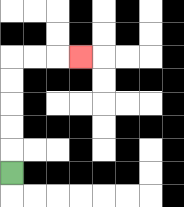{'start': '[0, 7]', 'end': '[3, 2]', 'path_directions': 'U,U,U,U,U,R,R,R', 'path_coordinates': '[[0, 7], [0, 6], [0, 5], [0, 4], [0, 3], [0, 2], [1, 2], [2, 2], [3, 2]]'}